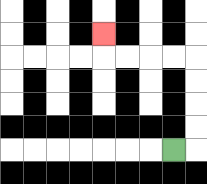{'start': '[7, 6]', 'end': '[4, 1]', 'path_directions': 'R,U,U,U,U,L,L,L,L,U', 'path_coordinates': '[[7, 6], [8, 6], [8, 5], [8, 4], [8, 3], [8, 2], [7, 2], [6, 2], [5, 2], [4, 2], [4, 1]]'}